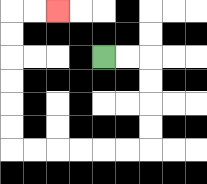{'start': '[4, 2]', 'end': '[2, 0]', 'path_directions': 'R,R,D,D,D,D,L,L,L,L,L,L,U,U,U,U,U,U,R,R', 'path_coordinates': '[[4, 2], [5, 2], [6, 2], [6, 3], [6, 4], [6, 5], [6, 6], [5, 6], [4, 6], [3, 6], [2, 6], [1, 6], [0, 6], [0, 5], [0, 4], [0, 3], [0, 2], [0, 1], [0, 0], [1, 0], [2, 0]]'}